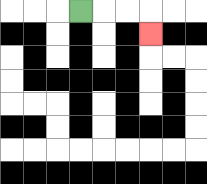{'start': '[3, 0]', 'end': '[6, 1]', 'path_directions': 'R,R,R,D', 'path_coordinates': '[[3, 0], [4, 0], [5, 0], [6, 0], [6, 1]]'}